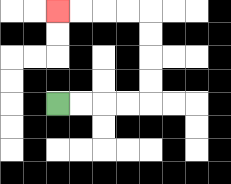{'start': '[2, 4]', 'end': '[2, 0]', 'path_directions': 'R,R,R,R,U,U,U,U,L,L,L,L', 'path_coordinates': '[[2, 4], [3, 4], [4, 4], [5, 4], [6, 4], [6, 3], [6, 2], [6, 1], [6, 0], [5, 0], [4, 0], [3, 0], [2, 0]]'}